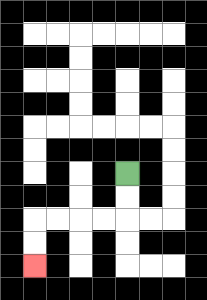{'start': '[5, 7]', 'end': '[1, 11]', 'path_directions': 'D,D,L,L,L,L,D,D', 'path_coordinates': '[[5, 7], [5, 8], [5, 9], [4, 9], [3, 9], [2, 9], [1, 9], [1, 10], [1, 11]]'}